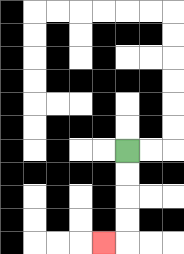{'start': '[5, 6]', 'end': '[4, 10]', 'path_directions': 'D,D,D,D,L', 'path_coordinates': '[[5, 6], [5, 7], [5, 8], [5, 9], [5, 10], [4, 10]]'}